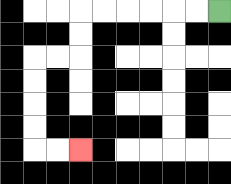{'start': '[9, 0]', 'end': '[3, 6]', 'path_directions': 'L,L,L,L,L,L,D,D,L,L,D,D,D,D,R,R', 'path_coordinates': '[[9, 0], [8, 0], [7, 0], [6, 0], [5, 0], [4, 0], [3, 0], [3, 1], [3, 2], [2, 2], [1, 2], [1, 3], [1, 4], [1, 5], [1, 6], [2, 6], [3, 6]]'}